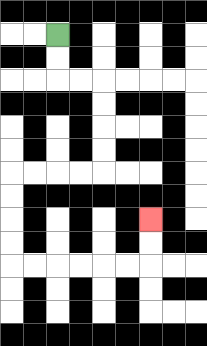{'start': '[2, 1]', 'end': '[6, 9]', 'path_directions': 'D,D,R,R,D,D,D,D,L,L,L,L,D,D,D,D,R,R,R,R,R,R,U,U', 'path_coordinates': '[[2, 1], [2, 2], [2, 3], [3, 3], [4, 3], [4, 4], [4, 5], [4, 6], [4, 7], [3, 7], [2, 7], [1, 7], [0, 7], [0, 8], [0, 9], [0, 10], [0, 11], [1, 11], [2, 11], [3, 11], [4, 11], [5, 11], [6, 11], [6, 10], [6, 9]]'}